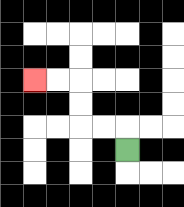{'start': '[5, 6]', 'end': '[1, 3]', 'path_directions': 'U,L,L,U,U,L,L', 'path_coordinates': '[[5, 6], [5, 5], [4, 5], [3, 5], [3, 4], [3, 3], [2, 3], [1, 3]]'}